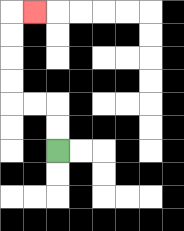{'start': '[2, 6]', 'end': '[1, 0]', 'path_directions': 'U,U,L,L,U,U,U,U,R', 'path_coordinates': '[[2, 6], [2, 5], [2, 4], [1, 4], [0, 4], [0, 3], [0, 2], [0, 1], [0, 0], [1, 0]]'}